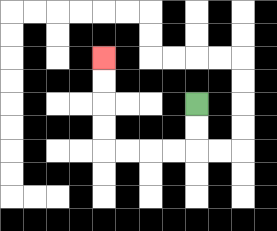{'start': '[8, 4]', 'end': '[4, 2]', 'path_directions': 'D,D,L,L,L,L,U,U,U,U', 'path_coordinates': '[[8, 4], [8, 5], [8, 6], [7, 6], [6, 6], [5, 6], [4, 6], [4, 5], [4, 4], [4, 3], [4, 2]]'}